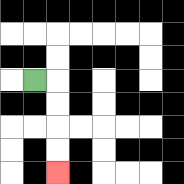{'start': '[1, 3]', 'end': '[2, 7]', 'path_directions': 'R,D,D,D,D', 'path_coordinates': '[[1, 3], [2, 3], [2, 4], [2, 5], [2, 6], [2, 7]]'}